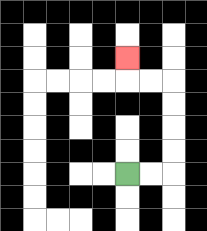{'start': '[5, 7]', 'end': '[5, 2]', 'path_directions': 'R,R,U,U,U,U,L,L,U', 'path_coordinates': '[[5, 7], [6, 7], [7, 7], [7, 6], [7, 5], [7, 4], [7, 3], [6, 3], [5, 3], [5, 2]]'}